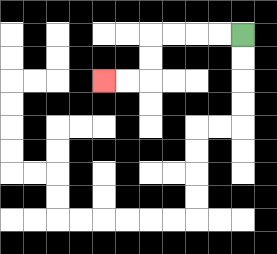{'start': '[10, 1]', 'end': '[4, 3]', 'path_directions': 'L,L,L,L,D,D,L,L', 'path_coordinates': '[[10, 1], [9, 1], [8, 1], [7, 1], [6, 1], [6, 2], [6, 3], [5, 3], [4, 3]]'}